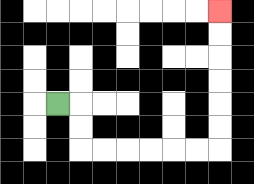{'start': '[2, 4]', 'end': '[9, 0]', 'path_directions': 'R,D,D,R,R,R,R,R,R,U,U,U,U,U,U', 'path_coordinates': '[[2, 4], [3, 4], [3, 5], [3, 6], [4, 6], [5, 6], [6, 6], [7, 6], [8, 6], [9, 6], [9, 5], [9, 4], [9, 3], [9, 2], [9, 1], [9, 0]]'}